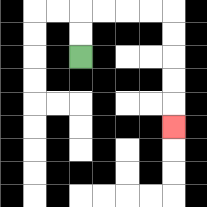{'start': '[3, 2]', 'end': '[7, 5]', 'path_directions': 'U,U,R,R,R,R,D,D,D,D,D', 'path_coordinates': '[[3, 2], [3, 1], [3, 0], [4, 0], [5, 0], [6, 0], [7, 0], [7, 1], [7, 2], [7, 3], [7, 4], [7, 5]]'}